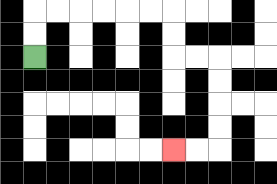{'start': '[1, 2]', 'end': '[7, 6]', 'path_directions': 'U,U,R,R,R,R,R,R,D,D,R,R,D,D,D,D,L,L', 'path_coordinates': '[[1, 2], [1, 1], [1, 0], [2, 0], [3, 0], [4, 0], [5, 0], [6, 0], [7, 0], [7, 1], [7, 2], [8, 2], [9, 2], [9, 3], [9, 4], [9, 5], [9, 6], [8, 6], [7, 6]]'}